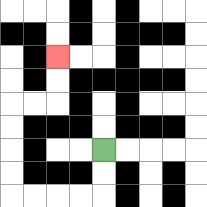{'start': '[4, 6]', 'end': '[2, 2]', 'path_directions': 'D,D,L,L,L,L,U,U,U,U,R,R,U,U', 'path_coordinates': '[[4, 6], [4, 7], [4, 8], [3, 8], [2, 8], [1, 8], [0, 8], [0, 7], [0, 6], [0, 5], [0, 4], [1, 4], [2, 4], [2, 3], [2, 2]]'}